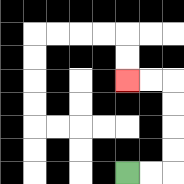{'start': '[5, 7]', 'end': '[5, 3]', 'path_directions': 'R,R,U,U,U,U,L,L', 'path_coordinates': '[[5, 7], [6, 7], [7, 7], [7, 6], [7, 5], [7, 4], [7, 3], [6, 3], [5, 3]]'}